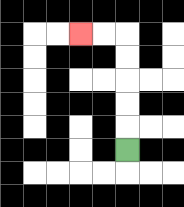{'start': '[5, 6]', 'end': '[3, 1]', 'path_directions': 'U,U,U,U,U,L,L', 'path_coordinates': '[[5, 6], [5, 5], [5, 4], [5, 3], [5, 2], [5, 1], [4, 1], [3, 1]]'}